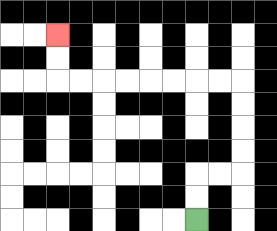{'start': '[8, 9]', 'end': '[2, 1]', 'path_directions': 'U,U,R,R,U,U,U,U,L,L,L,L,L,L,L,L,U,U', 'path_coordinates': '[[8, 9], [8, 8], [8, 7], [9, 7], [10, 7], [10, 6], [10, 5], [10, 4], [10, 3], [9, 3], [8, 3], [7, 3], [6, 3], [5, 3], [4, 3], [3, 3], [2, 3], [2, 2], [2, 1]]'}